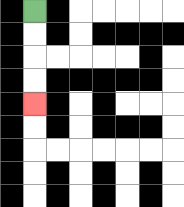{'start': '[1, 0]', 'end': '[1, 4]', 'path_directions': 'D,D,D,D', 'path_coordinates': '[[1, 0], [1, 1], [1, 2], [1, 3], [1, 4]]'}